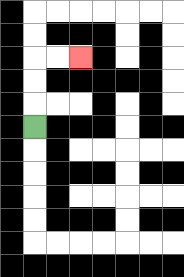{'start': '[1, 5]', 'end': '[3, 2]', 'path_directions': 'U,U,U,R,R', 'path_coordinates': '[[1, 5], [1, 4], [1, 3], [1, 2], [2, 2], [3, 2]]'}